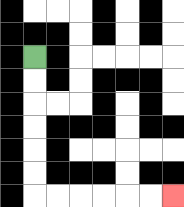{'start': '[1, 2]', 'end': '[7, 8]', 'path_directions': 'D,D,D,D,D,D,R,R,R,R,R,R', 'path_coordinates': '[[1, 2], [1, 3], [1, 4], [1, 5], [1, 6], [1, 7], [1, 8], [2, 8], [3, 8], [4, 8], [5, 8], [6, 8], [7, 8]]'}